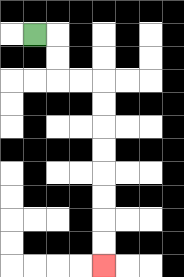{'start': '[1, 1]', 'end': '[4, 11]', 'path_directions': 'R,D,D,R,R,D,D,D,D,D,D,D,D', 'path_coordinates': '[[1, 1], [2, 1], [2, 2], [2, 3], [3, 3], [4, 3], [4, 4], [4, 5], [4, 6], [4, 7], [4, 8], [4, 9], [4, 10], [4, 11]]'}